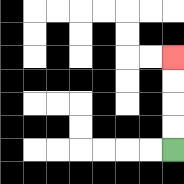{'start': '[7, 6]', 'end': '[7, 2]', 'path_directions': 'U,U,U,U', 'path_coordinates': '[[7, 6], [7, 5], [7, 4], [7, 3], [7, 2]]'}